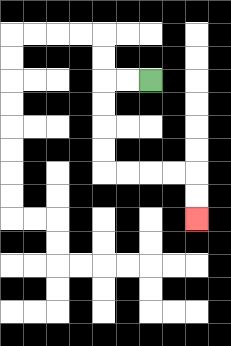{'start': '[6, 3]', 'end': '[8, 9]', 'path_directions': 'L,L,D,D,D,D,R,R,R,R,D,D', 'path_coordinates': '[[6, 3], [5, 3], [4, 3], [4, 4], [4, 5], [4, 6], [4, 7], [5, 7], [6, 7], [7, 7], [8, 7], [8, 8], [8, 9]]'}